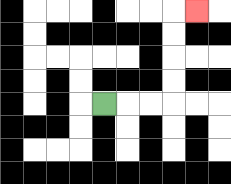{'start': '[4, 4]', 'end': '[8, 0]', 'path_directions': 'R,R,R,U,U,U,U,R', 'path_coordinates': '[[4, 4], [5, 4], [6, 4], [7, 4], [7, 3], [7, 2], [7, 1], [7, 0], [8, 0]]'}